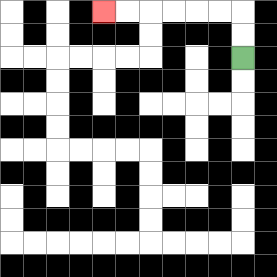{'start': '[10, 2]', 'end': '[4, 0]', 'path_directions': 'U,U,L,L,L,L,L,L', 'path_coordinates': '[[10, 2], [10, 1], [10, 0], [9, 0], [8, 0], [7, 0], [6, 0], [5, 0], [4, 0]]'}